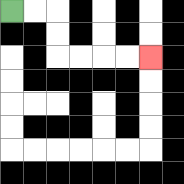{'start': '[0, 0]', 'end': '[6, 2]', 'path_directions': 'R,R,D,D,R,R,R,R', 'path_coordinates': '[[0, 0], [1, 0], [2, 0], [2, 1], [2, 2], [3, 2], [4, 2], [5, 2], [6, 2]]'}